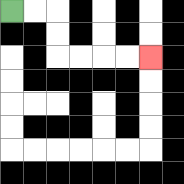{'start': '[0, 0]', 'end': '[6, 2]', 'path_directions': 'R,R,D,D,R,R,R,R', 'path_coordinates': '[[0, 0], [1, 0], [2, 0], [2, 1], [2, 2], [3, 2], [4, 2], [5, 2], [6, 2]]'}